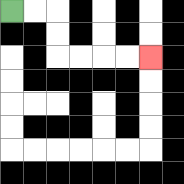{'start': '[0, 0]', 'end': '[6, 2]', 'path_directions': 'R,R,D,D,R,R,R,R', 'path_coordinates': '[[0, 0], [1, 0], [2, 0], [2, 1], [2, 2], [3, 2], [4, 2], [5, 2], [6, 2]]'}